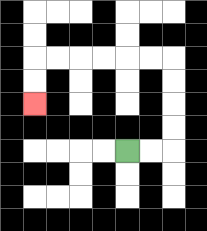{'start': '[5, 6]', 'end': '[1, 4]', 'path_directions': 'R,R,U,U,U,U,L,L,L,L,L,L,D,D', 'path_coordinates': '[[5, 6], [6, 6], [7, 6], [7, 5], [7, 4], [7, 3], [7, 2], [6, 2], [5, 2], [4, 2], [3, 2], [2, 2], [1, 2], [1, 3], [1, 4]]'}